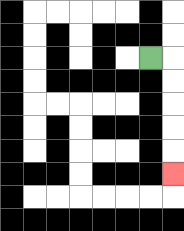{'start': '[6, 2]', 'end': '[7, 7]', 'path_directions': 'R,D,D,D,D,D', 'path_coordinates': '[[6, 2], [7, 2], [7, 3], [7, 4], [7, 5], [7, 6], [7, 7]]'}